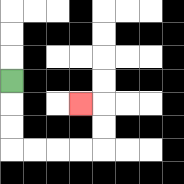{'start': '[0, 3]', 'end': '[3, 4]', 'path_directions': 'D,D,D,R,R,R,R,U,U,L', 'path_coordinates': '[[0, 3], [0, 4], [0, 5], [0, 6], [1, 6], [2, 6], [3, 6], [4, 6], [4, 5], [4, 4], [3, 4]]'}